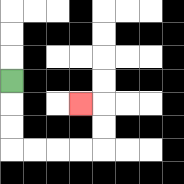{'start': '[0, 3]', 'end': '[3, 4]', 'path_directions': 'D,D,D,R,R,R,R,U,U,L', 'path_coordinates': '[[0, 3], [0, 4], [0, 5], [0, 6], [1, 6], [2, 6], [3, 6], [4, 6], [4, 5], [4, 4], [3, 4]]'}